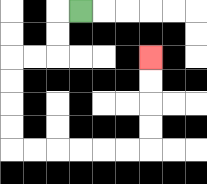{'start': '[3, 0]', 'end': '[6, 2]', 'path_directions': 'L,D,D,L,L,D,D,D,D,R,R,R,R,R,R,U,U,U,U', 'path_coordinates': '[[3, 0], [2, 0], [2, 1], [2, 2], [1, 2], [0, 2], [0, 3], [0, 4], [0, 5], [0, 6], [1, 6], [2, 6], [3, 6], [4, 6], [5, 6], [6, 6], [6, 5], [6, 4], [6, 3], [6, 2]]'}